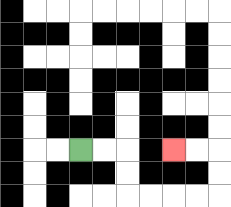{'start': '[3, 6]', 'end': '[7, 6]', 'path_directions': 'R,R,D,D,R,R,R,R,U,U,L,L', 'path_coordinates': '[[3, 6], [4, 6], [5, 6], [5, 7], [5, 8], [6, 8], [7, 8], [8, 8], [9, 8], [9, 7], [9, 6], [8, 6], [7, 6]]'}